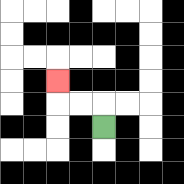{'start': '[4, 5]', 'end': '[2, 3]', 'path_directions': 'U,L,L,U', 'path_coordinates': '[[4, 5], [4, 4], [3, 4], [2, 4], [2, 3]]'}